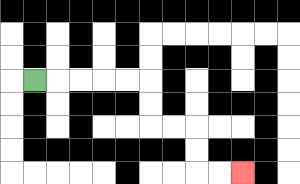{'start': '[1, 3]', 'end': '[10, 7]', 'path_directions': 'R,R,R,R,R,D,D,R,R,D,D,R,R', 'path_coordinates': '[[1, 3], [2, 3], [3, 3], [4, 3], [5, 3], [6, 3], [6, 4], [6, 5], [7, 5], [8, 5], [8, 6], [8, 7], [9, 7], [10, 7]]'}